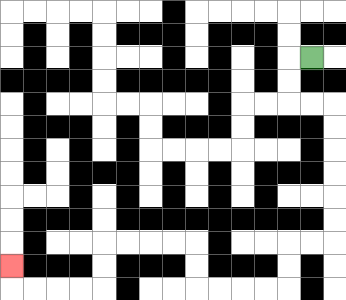{'start': '[13, 2]', 'end': '[0, 11]', 'path_directions': 'L,D,D,R,R,D,D,D,D,D,D,L,L,D,D,L,L,L,L,U,U,L,L,L,L,D,D,L,L,L,L,U', 'path_coordinates': '[[13, 2], [12, 2], [12, 3], [12, 4], [13, 4], [14, 4], [14, 5], [14, 6], [14, 7], [14, 8], [14, 9], [14, 10], [13, 10], [12, 10], [12, 11], [12, 12], [11, 12], [10, 12], [9, 12], [8, 12], [8, 11], [8, 10], [7, 10], [6, 10], [5, 10], [4, 10], [4, 11], [4, 12], [3, 12], [2, 12], [1, 12], [0, 12], [0, 11]]'}